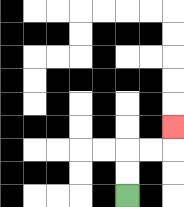{'start': '[5, 8]', 'end': '[7, 5]', 'path_directions': 'U,U,R,R,U', 'path_coordinates': '[[5, 8], [5, 7], [5, 6], [6, 6], [7, 6], [7, 5]]'}